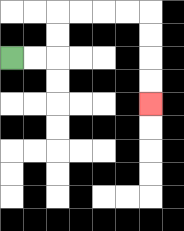{'start': '[0, 2]', 'end': '[6, 4]', 'path_directions': 'R,R,U,U,R,R,R,R,D,D,D,D', 'path_coordinates': '[[0, 2], [1, 2], [2, 2], [2, 1], [2, 0], [3, 0], [4, 0], [5, 0], [6, 0], [6, 1], [6, 2], [6, 3], [6, 4]]'}